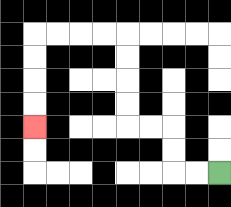{'start': '[9, 7]', 'end': '[1, 5]', 'path_directions': 'L,L,U,U,L,L,U,U,U,U,L,L,L,L,D,D,D,D', 'path_coordinates': '[[9, 7], [8, 7], [7, 7], [7, 6], [7, 5], [6, 5], [5, 5], [5, 4], [5, 3], [5, 2], [5, 1], [4, 1], [3, 1], [2, 1], [1, 1], [1, 2], [1, 3], [1, 4], [1, 5]]'}